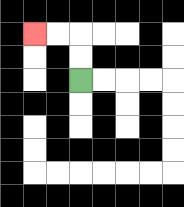{'start': '[3, 3]', 'end': '[1, 1]', 'path_directions': 'U,U,L,L', 'path_coordinates': '[[3, 3], [3, 2], [3, 1], [2, 1], [1, 1]]'}